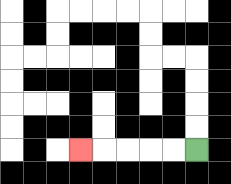{'start': '[8, 6]', 'end': '[3, 6]', 'path_directions': 'L,L,L,L,L', 'path_coordinates': '[[8, 6], [7, 6], [6, 6], [5, 6], [4, 6], [3, 6]]'}